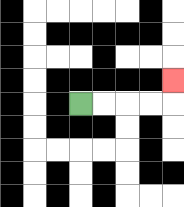{'start': '[3, 4]', 'end': '[7, 3]', 'path_directions': 'R,R,R,R,U', 'path_coordinates': '[[3, 4], [4, 4], [5, 4], [6, 4], [7, 4], [7, 3]]'}